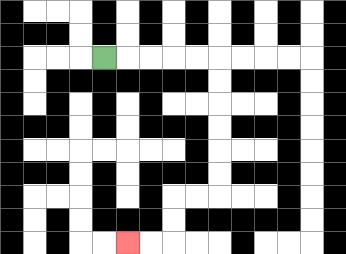{'start': '[4, 2]', 'end': '[5, 10]', 'path_directions': 'R,R,R,R,R,D,D,D,D,D,D,L,L,D,D,L,L', 'path_coordinates': '[[4, 2], [5, 2], [6, 2], [7, 2], [8, 2], [9, 2], [9, 3], [9, 4], [9, 5], [9, 6], [9, 7], [9, 8], [8, 8], [7, 8], [7, 9], [7, 10], [6, 10], [5, 10]]'}